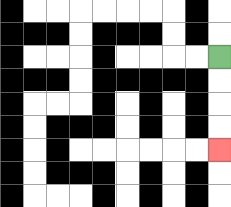{'start': '[9, 2]', 'end': '[9, 6]', 'path_directions': 'D,D,D,D', 'path_coordinates': '[[9, 2], [9, 3], [9, 4], [9, 5], [9, 6]]'}